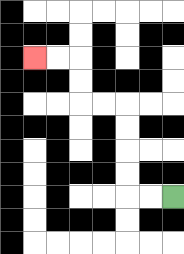{'start': '[7, 8]', 'end': '[1, 2]', 'path_directions': 'L,L,U,U,U,U,L,L,U,U,L,L', 'path_coordinates': '[[7, 8], [6, 8], [5, 8], [5, 7], [5, 6], [5, 5], [5, 4], [4, 4], [3, 4], [3, 3], [3, 2], [2, 2], [1, 2]]'}